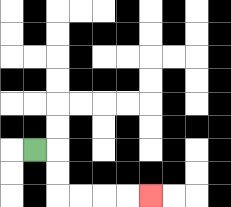{'start': '[1, 6]', 'end': '[6, 8]', 'path_directions': 'R,D,D,R,R,R,R', 'path_coordinates': '[[1, 6], [2, 6], [2, 7], [2, 8], [3, 8], [4, 8], [5, 8], [6, 8]]'}